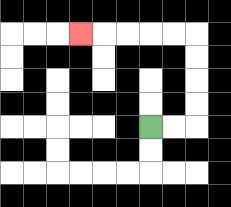{'start': '[6, 5]', 'end': '[3, 1]', 'path_directions': 'R,R,U,U,U,U,L,L,L,L,L', 'path_coordinates': '[[6, 5], [7, 5], [8, 5], [8, 4], [8, 3], [8, 2], [8, 1], [7, 1], [6, 1], [5, 1], [4, 1], [3, 1]]'}